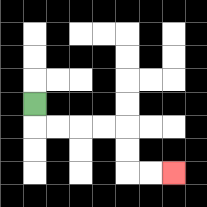{'start': '[1, 4]', 'end': '[7, 7]', 'path_directions': 'D,R,R,R,R,D,D,R,R', 'path_coordinates': '[[1, 4], [1, 5], [2, 5], [3, 5], [4, 5], [5, 5], [5, 6], [5, 7], [6, 7], [7, 7]]'}